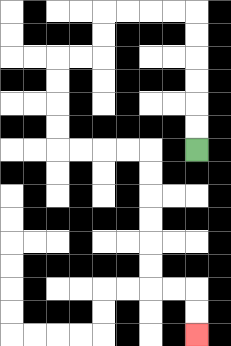{'start': '[8, 6]', 'end': '[8, 14]', 'path_directions': 'U,U,U,U,U,U,L,L,L,L,D,D,L,L,D,D,D,D,R,R,R,R,D,D,D,D,D,D,R,R,D,D', 'path_coordinates': '[[8, 6], [8, 5], [8, 4], [8, 3], [8, 2], [8, 1], [8, 0], [7, 0], [6, 0], [5, 0], [4, 0], [4, 1], [4, 2], [3, 2], [2, 2], [2, 3], [2, 4], [2, 5], [2, 6], [3, 6], [4, 6], [5, 6], [6, 6], [6, 7], [6, 8], [6, 9], [6, 10], [6, 11], [6, 12], [7, 12], [8, 12], [8, 13], [8, 14]]'}